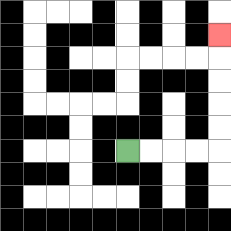{'start': '[5, 6]', 'end': '[9, 1]', 'path_directions': 'R,R,R,R,U,U,U,U,U', 'path_coordinates': '[[5, 6], [6, 6], [7, 6], [8, 6], [9, 6], [9, 5], [9, 4], [9, 3], [9, 2], [9, 1]]'}